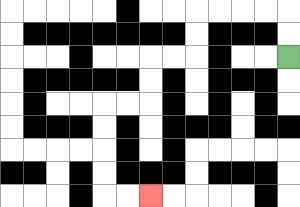{'start': '[12, 2]', 'end': '[6, 8]', 'path_directions': 'U,U,L,L,L,L,D,D,L,L,D,D,L,L,D,D,D,D,R,R', 'path_coordinates': '[[12, 2], [12, 1], [12, 0], [11, 0], [10, 0], [9, 0], [8, 0], [8, 1], [8, 2], [7, 2], [6, 2], [6, 3], [6, 4], [5, 4], [4, 4], [4, 5], [4, 6], [4, 7], [4, 8], [5, 8], [6, 8]]'}